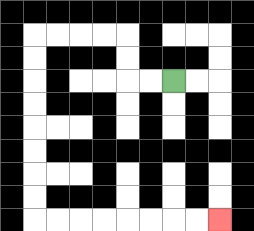{'start': '[7, 3]', 'end': '[9, 9]', 'path_directions': 'L,L,U,U,L,L,L,L,D,D,D,D,D,D,D,D,R,R,R,R,R,R,R,R', 'path_coordinates': '[[7, 3], [6, 3], [5, 3], [5, 2], [5, 1], [4, 1], [3, 1], [2, 1], [1, 1], [1, 2], [1, 3], [1, 4], [1, 5], [1, 6], [1, 7], [1, 8], [1, 9], [2, 9], [3, 9], [4, 9], [5, 9], [6, 9], [7, 9], [8, 9], [9, 9]]'}